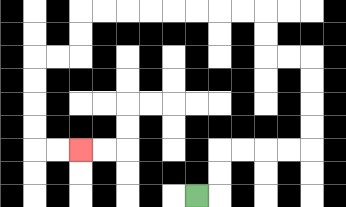{'start': '[8, 8]', 'end': '[3, 6]', 'path_directions': 'R,U,U,R,R,R,R,U,U,U,U,L,L,U,U,L,L,L,L,L,L,L,L,D,D,L,L,D,D,D,D,R,R', 'path_coordinates': '[[8, 8], [9, 8], [9, 7], [9, 6], [10, 6], [11, 6], [12, 6], [13, 6], [13, 5], [13, 4], [13, 3], [13, 2], [12, 2], [11, 2], [11, 1], [11, 0], [10, 0], [9, 0], [8, 0], [7, 0], [6, 0], [5, 0], [4, 0], [3, 0], [3, 1], [3, 2], [2, 2], [1, 2], [1, 3], [1, 4], [1, 5], [1, 6], [2, 6], [3, 6]]'}